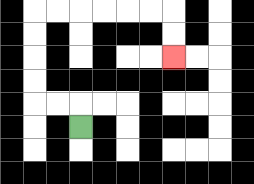{'start': '[3, 5]', 'end': '[7, 2]', 'path_directions': 'U,L,L,U,U,U,U,R,R,R,R,R,R,D,D', 'path_coordinates': '[[3, 5], [3, 4], [2, 4], [1, 4], [1, 3], [1, 2], [1, 1], [1, 0], [2, 0], [3, 0], [4, 0], [5, 0], [6, 0], [7, 0], [7, 1], [7, 2]]'}